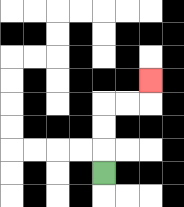{'start': '[4, 7]', 'end': '[6, 3]', 'path_directions': 'U,U,U,R,R,U', 'path_coordinates': '[[4, 7], [4, 6], [4, 5], [4, 4], [5, 4], [6, 4], [6, 3]]'}